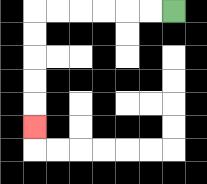{'start': '[7, 0]', 'end': '[1, 5]', 'path_directions': 'L,L,L,L,L,L,D,D,D,D,D', 'path_coordinates': '[[7, 0], [6, 0], [5, 0], [4, 0], [3, 0], [2, 0], [1, 0], [1, 1], [1, 2], [1, 3], [1, 4], [1, 5]]'}